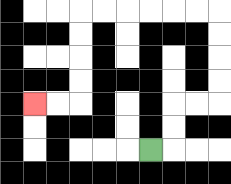{'start': '[6, 6]', 'end': '[1, 4]', 'path_directions': 'R,U,U,R,R,U,U,U,U,L,L,L,L,L,L,D,D,D,D,L,L', 'path_coordinates': '[[6, 6], [7, 6], [7, 5], [7, 4], [8, 4], [9, 4], [9, 3], [9, 2], [9, 1], [9, 0], [8, 0], [7, 0], [6, 0], [5, 0], [4, 0], [3, 0], [3, 1], [3, 2], [3, 3], [3, 4], [2, 4], [1, 4]]'}